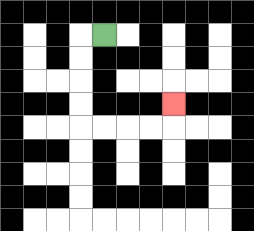{'start': '[4, 1]', 'end': '[7, 4]', 'path_directions': 'L,D,D,D,D,R,R,R,R,U', 'path_coordinates': '[[4, 1], [3, 1], [3, 2], [3, 3], [3, 4], [3, 5], [4, 5], [5, 5], [6, 5], [7, 5], [7, 4]]'}